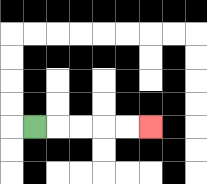{'start': '[1, 5]', 'end': '[6, 5]', 'path_directions': 'R,R,R,R,R', 'path_coordinates': '[[1, 5], [2, 5], [3, 5], [4, 5], [5, 5], [6, 5]]'}